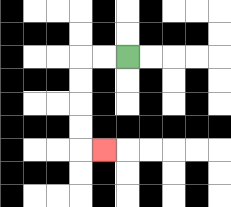{'start': '[5, 2]', 'end': '[4, 6]', 'path_directions': 'L,L,D,D,D,D,R', 'path_coordinates': '[[5, 2], [4, 2], [3, 2], [3, 3], [3, 4], [3, 5], [3, 6], [4, 6]]'}